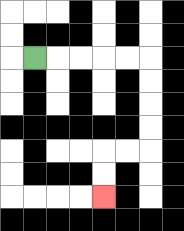{'start': '[1, 2]', 'end': '[4, 8]', 'path_directions': 'R,R,R,R,R,D,D,D,D,L,L,D,D', 'path_coordinates': '[[1, 2], [2, 2], [3, 2], [4, 2], [5, 2], [6, 2], [6, 3], [6, 4], [6, 5], [6, 6], [5, 6], [4, 6], [4, 7], [4, 8]]'}